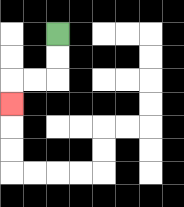{'start': '[2, 1]', 'end': '[0, 4]', 'path_directions': 'D,D,L,L,D', 'path_coordinates': '[[2, 1], [2, 2], [2, 3], [1, 3], [0, 3], [0, 4]]'}